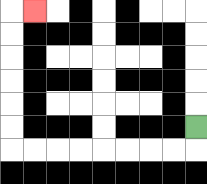{'start': '[8, 5]', 'end': '[1, 0]', 'path_directions': 'D,L,L,L,L,L,L,L,L,U,U,U,U,U,U,R', 'path_coordinates': '[[8, 5], [8, 6], [7, 6], [6, 6], [5, 6], [4, 6], [3, 6], [2, 6], [1, 6], [0, 6], [0, 5], [0, 4], [0, 3], [0, 2], [0, 1], [0, 0], [1, 0]]'}